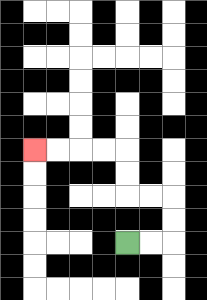{'start': '[5, 10]', 'end': '[1, 6]', 'path_directions': 'R,R,U,U,L,L,U,U,L,L,L,L', 'path_coordinates': '[[5, 10], [6, 10], [7, 10], [7, 9], [7, 8], [6, 8], [5, 8], [5, 7], [5, 6], [4, 6], [3, 6], [2, 6], [1, 6]]'}